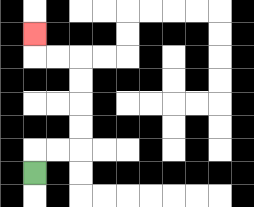{'start': '[1, 7]', 'end': '[1, 1]', 'path_directions': 'U,R,R,U,U,U,U,L,L,U', 'path_coordinates': '[[1, 7], [1, 6], [2, 6], [3, 6], [3, 5], [3, 4], [3, 3], [3, 2], [2, 2], [1, 2], [1, 1]]'}